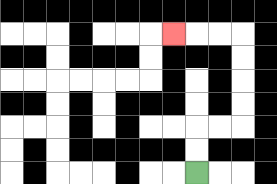{'start': '[8, 7]', 'end': '[7, 1]', 'path_directions': 'U,U,R,R,U,U,U,U,L,L,L', 'path_coordinates': '[[8, 7], [8, 6], [8, 5], [9, 5], [10, 5], [10, 4], [10, 3], [10, 2], [10, 1], [9, 1], [8, 1], [7, 1]]'}